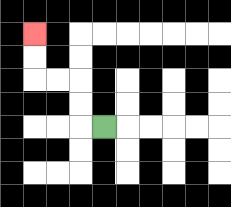{'start': '[4, 5]', 'end': '[1, 1]', 'path_directions': 'L,U,U,L,L,U,U', 'path_coordinates': '[[4, 5], [3, 5], [3, 4], [3, 3], [2, 3], [1, 3], [1, 2], [1, 1]]'}